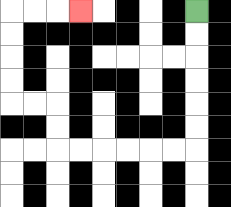{'start': '[8, 0]', 'end': '[3, 0]', 'path_directions': 'D,D,D,D,D,D,L,L,L,L,L,L,U,U,L,L,U,U,U,U,R,R,R', 'path_coordinates': '[[8, 0], [8, 1], [8, 2], [8, 3], [8, 4], [8, 5], [8, 6], [7, 6], [6, 6], [5, 6], [4, 6], [3, 6], [2, 6], [2, 5], [2, 4], [1, 4], [0, 4], [0, 3], [0, 2], [0, 1], [0, 0], [1, 0], [2, 0], [3, 0]]'}